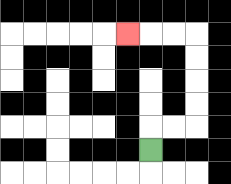{'start': '[6, 6]', 'end': '[5, 1]', 'path_directions': 'U,R,R,U,U,U,U,L,L,L', 'path_coordinates': '[[6, 6], [6, 5], [7, 5], [8, 5], [8, 4], [8, 3], [8, 2], [8, 1], [7, 1], [6, 1], [5, 1]]'}